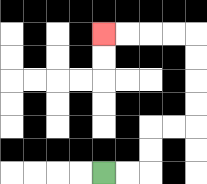{'start': '[4, 7]', 'end': '[4, 1]', 'path_directions': 'R,R,U,U,R,R,U,U,U,U,L,L,L,L', 'path_coordinates': '[[4, 7], [5, 7], [6, 7], [6, 6], [6, 5], [7, 5], [8, 5], [8, 4], [8, 3], [8, 2], [8, 1], [7, 1], [6, 1], [5, 1], [4, 1]]'}